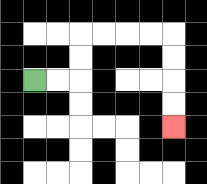{'start': '[1, 3]', 'end': '[7, 5]', 'path_directions': 'R,R,U,U,R,R,R,R,D,D,D,D', 'path_coordinates': '[[1, 3], [2, 3], [3, 3], [3, 2], [3, 1], [4, 1], [5, 1], [6, 1], [7, 1], [7, 2], [7, 3], [7, 4], [7, 5]]'}